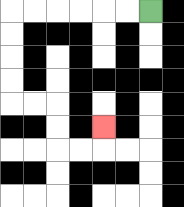{'start': '[6, 0]', 'end': '[4, 5]', 'path_directions': 'L,L,L,L,L,L,D,D,D,D,R,R,D,D,R,R,U', 'path_coordinates': '[[6, 0], [5, 0], [4, 0], [3, 0], [2, 0], [1, 0], [0, 0], [0, 1], [0, 2], [0, 3], [0, 4], [1, 4], [2, 4], [2, 5], [2, 6], [3, 6], [4, 6], [4, 5]]'}